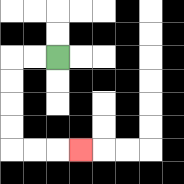{'start': '[2, 2]', 'end': '[3, 6]', 'path_directions': 'L,L,D,D,D,D,R,R,R', 'path_coordinates': '[[2, 2], [1, 2], [0, 2], [0, 3], [0, 4], [0, 5], [0, 6], [1, 6], [2, 6], [3, 6]]'}